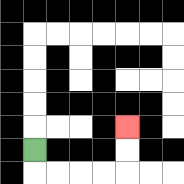{'start': '[1, 6]', 'end': '[5, 5]', 'path_directions': 'D,R,R,R,R,U,U', 'path_coordinates': '[[1, 6], [1, 7], [2, 7], [3, 7], [4, 7], [5, 7], [5, 6], [5, 5]]'}